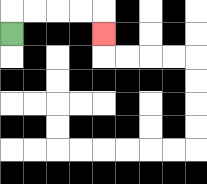{'start': '[0, 1]', 'end': '[4, 1]', 'path_directions': 'U,R,R,R,R,D', 'path_coordinates': '[[0, 1], [0, 0], [1, 0], [2, 0], [3, 0], [4, 0], [4, 1]]'}